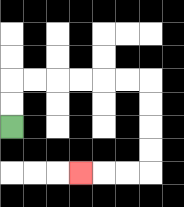{'start': '[0, 5]', 'end': '[3, 7]', 'path_directions': 'U,U,R,R,R,R,R,R,D,D,D,D,L,L,L', 'path_coordinates': '[[0, 5], [0, 4], [0, 3], [1, 3], [2, 3], [3, 3], [4, 3], [5, 3], [6, 3], [6, 4], [6, 5], [6, 6], [6, 7], [5, 7], [4, 7], [3, 7]]'}